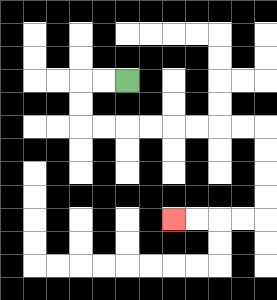{'start': '[5, 3]', 'end': '[7, 9]', 'path_directions': 'L,L,D,D,R,R,R,R,R,R,R,R,D,D,D,D,L,L,L,L', 'path_coordinates': '[[5, 3], [4, 3], [3, 3], [3, 4], [3, 5], [4, 5], [5, 5], [6, 5], [7, 5], [8, 5], [9, 5], [10, 5], [11, 5], [11, 6], [11, 7], [11, 8], [11, 9], [10, 9], [9, 9], [8, 9], [7, 9]]'}